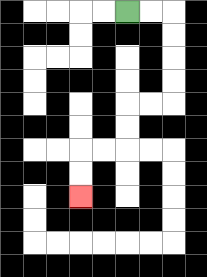{'start': '[5, 0]', 'end': '[3, 8]', 'path_directions': 'R,R,D,D,D,D,L,L,D,D,L,L,D,D', 'path_coordinates': '[[5, 0], [6, 0], [7, 0], [7, 1], [7, 2], [7, 3], [7, 4], [6, 4], [5, 4], [5, 5], [5, 6], [4, 6], [3, 6], [3, 7], [3, 8]]'}